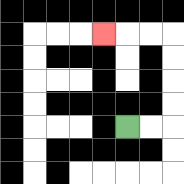{'start': '[5, 5]', 'end': '[4, 1]', 'path_directions': 'R,R,U,U,U,U,L,L,L', 'path_coordinates': '[[5, 5], [6, 5], [7, 5], [7, 4], [7, 3], [7, 2], [7, 1], [6, 1], [5, 1], [4, 1]]'}